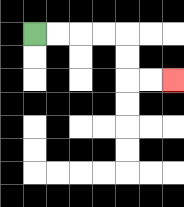{'start': '[1, 1]', 'end': '[7, 3]', 'path_directions': 'R,R,R,R,D,D,R,R', 'path_coordinates': '[[1, 1], [2, 1], [3, 1], [4, 1], [5, 1], [5, 2], [5, 3], [6, 3], [7, 3]]'}